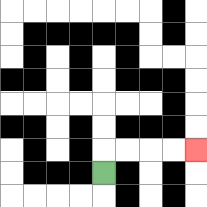{'start': '[4, 7]', 'end': '[8, 6]', 'path_directions': 'U,R,R,R,R', 'path_coordinates': '[[4, 7], [4, 6], [5, 6], [6, 6], [7, 6], [8, 6]]'}